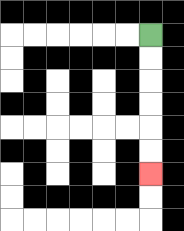{'start': '[6, 1]', 'end': '[6, 7]', 'path_directions': 'D,D,D,D,D,D', 'path_coordinates': '[[6, 1], [6, 2], [6, 3], [6, 4], [6, 5], [6, 6], [6, 7]]'}